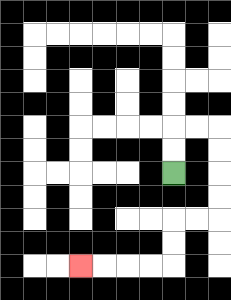{'start': '[7, 7]', 'end': '[3, 11]', 'path_directions': 'U,U,R,R,D,D,D,D,L,L,D,D,L,L,L,L', 'path_coordinates': '[[7, 7], [7, 6], [7, 5], [8, 5], [9, 5], [9, 6], [9, 7], [9, 8], [9, 9], [8, 9], [7, 9], [7, 10], [7, 11], [6, 11], [5, 11], [4, 11], [3, 11]]'}